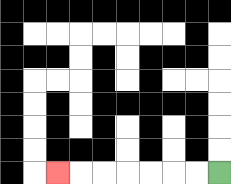{'start': '[9, 7]', 'end': '[2, 7]', 'path_directions': 'L,L,L,L,L,L,L', 'path_coordinates': '[[9, 7], [8, 7], [7, 7], [6, 7], [5, 7], [4, 7], [3, 7], [2, 7]]'}